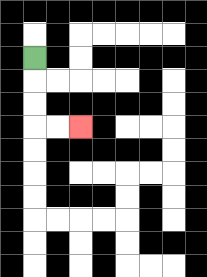{'start': '[1, 2]', 'end': '[3, 5]', 'path_directions': 'D,D,D,R,R', 'path_coordinates': '[[1, 2], [1, 3], [1, 4], [1, 5], [2, 5], [3, 5]]'}